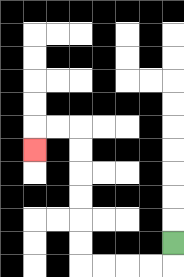{'start': '[7, 10]', 'end': '[1, 6]', 'path_directions': 'D,L,L,L,L,U,U,U,U,U,U,L,L,D', 'path_coordinates': '[[7, 10], [7, 11], [6, 11], [5, 11], [4, 11], [3, 11], [3, 10], [3, 9], [3, 8], [3, 7], [3, 6], [3, 5], [2, 5], [1, 5], [1, 6]]'}